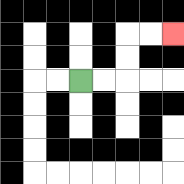{'start': '[3, 3]', 'end': '[7, 1]', 'path_directions': 'R,R,U,U,R,R', 'path_coordinates': '[[3, 3], [4, 3], [5, 3], [5, 2], [5, 1], [6, 1], [7, 1]]'}